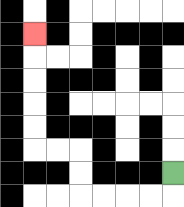{'start': '[7, 7]', 'end': '[1, 1]', 'path_directions': 'D,L,L,L,L,U,U,L,L,U,U,U,U,U', 'path_coordinates': '[[7, 7], [7, 8], [6, 8], [5, 8], [4, 8], [3, 8], [3, 7], [3, 6], [2, 6], [1, 6], [1, 5], [1, 4], [1, 3], [1, 2], [1, 1]]'}